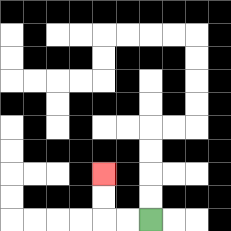{'start': '[6, 9]', 'end': '[4, 7]', 'path_directions': 'L,L,U,U', 'path_coordinates': '[[6, 9], [5, 9], [4, 9], [4, 8], [4, 7]]'}